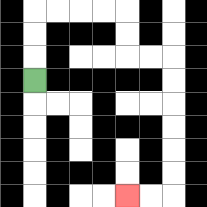{'start': '[1, 3]', 'end': '[5, 8]', 'path_directions': 'U,U,U,R,R,R,R,D,D,R,R,D,D,D,D,D,D,L,L', 'path_coordinates': '[[1, 3], [1, 2], [1, 1], [1, 0], [2, 0], [3, 0], [4, 0], [5, 0], [5, 1], [5, 2], [6, 2], [7, 2], [7, 3], [7, 4], [7, 5], [7, 6], [7, 7], [7, 8], [6, 8], [5, 8]]'}